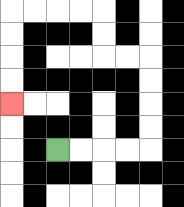{'start': '[2, 6]', 'end': '[0, 4]', 'path_directions': 'R,R,R,R,U,U,U,U,L,L,U,U,L,L,L,L,D,D,D,D', 'path_coordinates': '[[2, 6], [3, 6], [4, 6], [5, 6], [6, 6], [6, 5], [6, 4], [6, 3], [6, 2], [5, 2], [4, 2], [4, 1], [4, 0], [3, 0], [2, 0], [1, 0], [0, 0], [0, 1], [0, 2], [0, 3], [0, 4]]'}